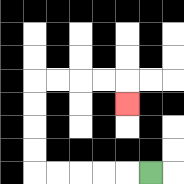{'start': '[6, 7]', 'end': '[5, 4]', 'path_directions': 'L,L,L,L,L,U,U,U,U,R,R,R,R,D', 'path_coordinates': '[[6, 7], [5, 7], [4, 7], [3, 7], [2, 7], [1, 7], [1, 6], [1, 5], [1, 4], [1, 3], [2, 3], [3, 3], [4, 3], [5, 3], [5, 4]]'}